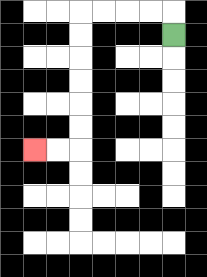{'start': '[7, 1]', 'end': '[1, 6]', 'path_directions': 'U,L,L,L,L,D,D,D,D,D,D,L,L', 'path_coordinates': '[[7, 1], [7, 0], [6, 0], [5, 0], [4, 0], [3, 0], [3, 1], [3, 2], [3, 3], [3, 4], [3, 5], [3, 6], [2, 6], [1, 6]]'}